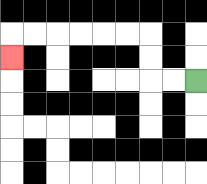{'start': '[8, 3]', 'end': '[0, 2]', 'path_directions': 'L,L,U,U,L,L,L,L,L,L,D', 'path_coordinates': '[[8, 3], [7, 3], [6, 3], [6, 2], [6, 1], [5, 1], [4, 1], [3, 1], [2, 1], [1, 1], [0, 1], [0, 2]]'}